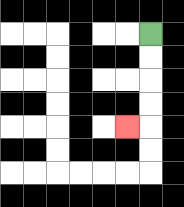{'start': '[6, 1]', 'end': '[5, 5]', 'path_directions': 'D,D,D,D,L', 'path_coordinates': '[[6, 1], [6, 2], [6, 3], [6, 4], [6, 5], [5, 5]]'}